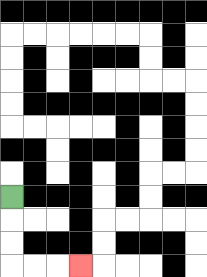{'start': '[0, 8]', 'end': '[3, 11]', 'path_directions': 'D,D,D,R,R,R', 'path_coordinates': '[[0, 8], [0, 9], [0, 10], [0, 11], [1, 11], [2, 11], [3, 11]]'}